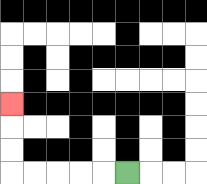{'start': '[5, 7]', 'end': '[0, 4]', 'path_directions': 'L,L,L,L,L,U,U,U', 'path_coordinates': '[[5, 7], [4, 7], [3, 7], [2, 7], [1, 7], [0, 7], [0, 6], [0, 5], [0, 4]]'}